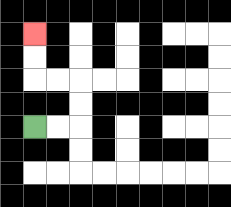{'start': '[1, 5]', 'end': '[1, 1]', 'path_directions': 'R,R,U,U,L,L,U,U', 'path_coordinates': '[[1, 5], [2, 5], [3, 5], [3, 4], [3, 3], [2, 3], [1, 3], [1, 2], [1, 1]]'}